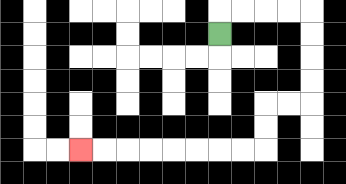{'start': '[9, 1]', 'end': '[3, 6]', 'path_directions': 'U,R,R,R,R,D,D,D,D,L,L,D,D,L,L,L,L,L,L,L,L', 'path_coordinates': '[[9, 1], [9, 0], [10, 0], [11, 0], [12, 0], [13, 0], [13, 1], [13, 2], [13, 3], [13, 4], [12, 4], [11, 4], [11, 5], [11, 6], [10, 6], [9, 6], [8, 6], [7, 6], [6, 6], [5, 6], [4, 6], [3, 6]]'}